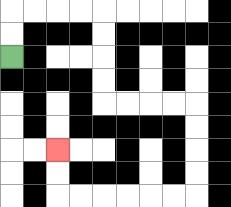{'start': '[0, 2]', 'end': '[2, 6]', 'path_directions': 'U,U,R,R,R,R,D,D,D,D,R,R,R,R,D,D,D,D,L,L,L,L,L,L,U,U', 'path_coordinates': '[[0, 2], [0, 1], [0, 0], [1, 0], [2, 0], [3, 0], [4, 0], [4, 1], [4, 2], [4, 3], [4, 4], [5, 4], [6, 4], [7, 4], [8, 4], [8, 5], [8, 6], [8, 7], [8, 8], [7, 8], [6, 8], [5, 8], [4, 8], [3, 8], [2, 8], [2, 7], [2, 6]]'}